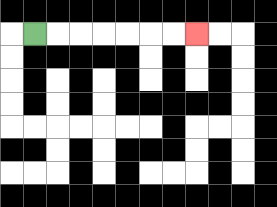{'start': '[1, 1]', 'end': '[8, 1]', 'path_directions': 'R,R,R,R,R,R,R', 'path_coordinates': '[[1, 1], [2, 1], [3, 1], [4, 1], [5, 1], [6, 1], [7, 1], [8, 1]]'}